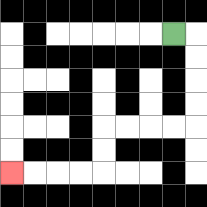{'start': '[7, 1]', 'end': '[0, 7]', 'path_directions': 'R,D,D,D,D,L,L,L,L,D,D,L,L,L,L', 'path_coordinates': '[[7, 1], [8, 1], [8, 2], [8, 3], [8, 4], [8, 5], [7, 5], [6, 5], [5, 5], [4, 5], [4, 6], [4, 7], [3, 7], [2, 7], [1, 7], [0, 7]]'}